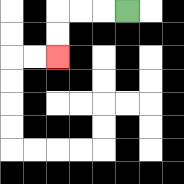{'start': '[5, 0]', 'end': '[2, 2]', 'path_directions': 'L,L,L,D,D', 'path_coordinates': '[[5, 0], [4, 0], [3, 0], [2, 0], [2, 1], [2, 2]]'}